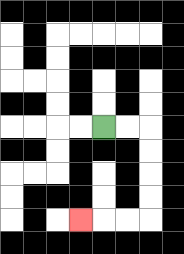{'start': '[4, 5]', 'end': '[3, 9]', 'path_directions': 'R,R,D,D,D,D,L,L,L', 'path_coordinates': '[[4, 5], [5, 5], [6, 5], [6, 6], [6, 7], [6, 8], [6, 9], [5, 9], [4, 9], [3, 9]]'}